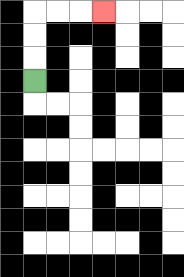{'start': '[1, 3]', 'end': '[4, 0]', 'path_directions': 'U,U,U,R,R,R', 'path_coordinates': '[[1, 3], [1, 2], [1, 1], [1, 0], [2, 0], [3, 0], [4, 0]]'}